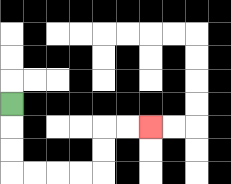{'start': '[0, 4]', 'end': '[6, 5]', 'path_directions': 'D,D,D,R,R,R,R,U,U,R,R', 'path_coordinates': '[[0, 4], [0, 5], [0, 6], [0, 7], [1, 7], [2, 7], [3, 7], [4, 7], [4, 6], [4, 5], [5, 5], [6, 5]]'}